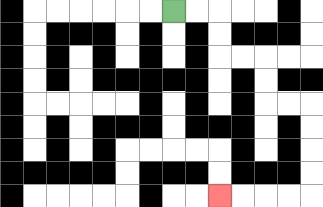{'start': '[7, 0]', 'end': '[9, 8]', 'path_directions': 'R,R,D,D,R,R,D,D,R,R,D,D,D,D,L,L,L,L', 'path_coordinates': '[[7, 0], [8, 0], [9, 0], [9, 1], [9, 2], [10, 2], [11, 2], [11, 3], [11, 4], [12, 4], [13, 4], [13, 5], [13, 6], [13, 7], [13, 8], [12, 8], [11, 8], [10, 8], [9, 8]]'}